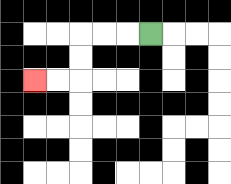{'start': '[6, 1]', 'end': '[1, 3]', 'path_directions': 'L,L,L,D,D,L,L', 'path_coordinates': '[[6, 1], [5, 1], [4, 1], [3, 1], [3, 2], [3, 3], [2, 3], [1, 3]]'}